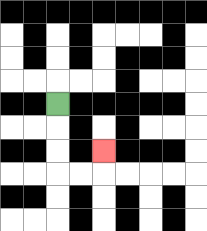{'start': '[2, 4]', 'end': '[4, 6]', 'path_directions': 'D,D,D,R,R,U', 'path_coordinates': '[[2, 4], [2, 5], [2, 6], [2, 7], [3, 7], [4, 7], [4, 6]]'}